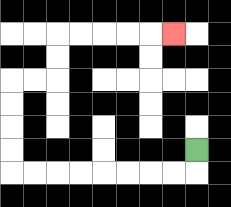{'start': '[8, 6]', 'end': '[7, 1]', 'path_directions': 'D,L,L,L,L,L,L,L,L,U,U,U,U,R,R,U,U,R,R,R,R,R', 'path_coordinates': '[[8, 6], [8, 7], [7, 7], [6, 7], [5, 7], [4, 7], [3, 7], [2, 7], [1, 7], [0, 7], [0, 6], [0, 5], [0, 4], [0, 3], [1, 3], [2, 3], [2, 2], [2, 1], [3, 1], [4, 1], [5, 1], [6, 1], [7, 1]]'}